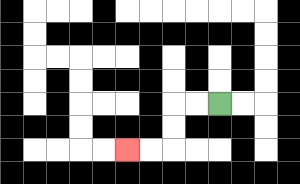{'start': '[9, 4]', 'end': '[5, 6]', 'path_directions': 'L,L,D,D,L,L', 'path_coordinates': '[[9, 4], [8, 4], [7, 4], [7, 5], [7, 6], [6, 6], [5, 6]]'}